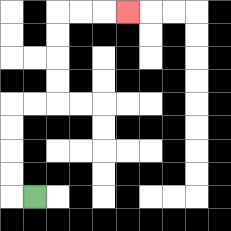{'start': '[1, 8]', 'end': '[5, 0]', 'path_directions': 'L,U,U,U,U,R,R,U,U,U,U,R,R,R', 'path_coordinates': '[[1, 8], [0, 8], [0, 7], [0, 6], [0, 5], [0, 4], [1, 4], [2, 4], [2, 3], [2, 2], [2, 1], [2, 0], [3, 0], [4, 0], [5, 0]]'}